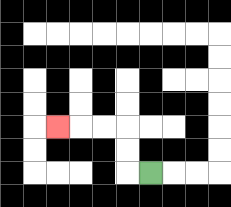{'start': '[6, 7]', 'end': '[2, 5]', 'path_directions': 'L,U,U,L,L,L', 'path_coordinates': '[[6, 7], [5, 7], [5, 6], [5, 5], [4, 5], [3, 5], [2, 5]]'}